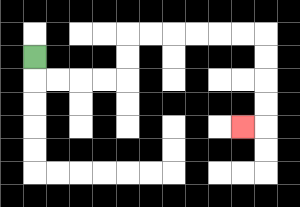{'start': '[1, 2]', 'end': '[10, 5]', 'path_directions': 'D,R,R,R,R,U,U,R,R,R,R,R,R,D,D,D,D,L', 'path_coordinates': '[[1, 2], [1, 3], [2, 3], [3, 3], [4, 3], [5, 3], [5, 2], [5, 1], [6, 1], [7, 1], [8, 1], [9, 1], [10, 1], [11, 1], [11, 2], [11, 3], [11, 4], [11, 5], [10, 5]]'}